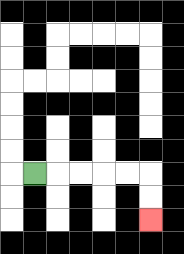{'start': '[1, 7]', 'end': '[6, 9]', 'path_directions': 'R,R,R,R,R,D,D', 'path_coordinates': '[[1, 7], [2, 7], [3, 7], [4, 7], [5, 7], [6, 7], [6, 8], [6, 9]]'}